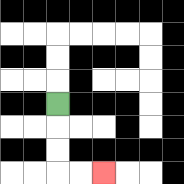{'start': '[2, 4]', 'end': '[4, 7]', 'path_directions': 'D,D,D,R,R', 'path_coordinates': '[[2, 4], [2, 5], [2, 6], [2, 7], [3, 7], [4, 7]]'}